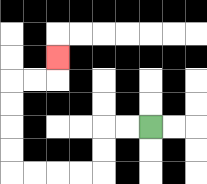{'start': '[6, 5]', 'end': '[2, 2]', 'path_directions': 'L,L,D,D,L,L,L,L,U,U,U,U,R,R,U', 'path_coordinates': '[[6, 5], [5, 5], [4, 5], [4, 6], [4, 7], [3, 7], [2, 7], [1, 7], [0, 7], [0, 6], [0, 5], [0, 4], [0, 3], [1, 3], [2, 3], [2, 2]]'}